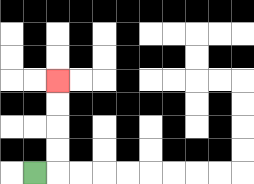{'start': '[1, 7]', 'end': '[2, 3]', 'path_directions': 'R,U,U,U,U', 'path_coordinates': '[[1, 7], [2, 7], [2, 6], [2, 5], [2, 4], [2, 3]]'}